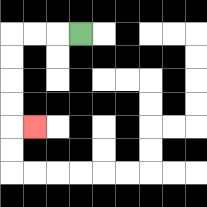{'start': '[3, 1]', 'end': '[1, 5]', 'path_directions': 'L,L,L,D,D,D,D,R', 'path_coordinates': '[[3, 1], [2, 1], [1, 1], [0, 1], [0, 2], [0, 3], [0, 4], [0, 5], [1, 5]]'}